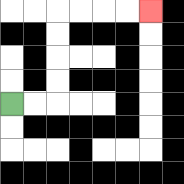{'start': '[0, 4]', 'end': '[6, 0]', 'path_directions': 'R,R,U,U,U,U,R,R,R,R', 'path_coordinates': '[[0, 4], [1, 4], [2, 4], [2, 3], [2, 2], [2, 1], [2, 0], [3, 0], [4, 0], [5, 0], [6, 0]]'}